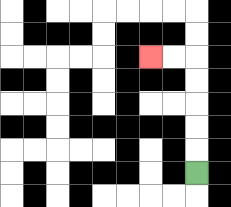{'start': '[8, 7]', 'end': '[6, 2]', 'path_directions': 'U,U,U,U,U,L,L', 'path_coordinates': '[[8, 7], [8, 6], [8, 5], [8, 4], [8, 3], [8, 2], [7, 2], [6, 2]]'}